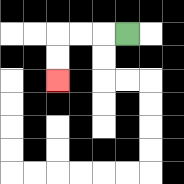{'start': '[5, 1]', 'end': '[2, 3]', 'path_directions': 'L,L,L,D,D', 'path_coordinates': '[[5, 1], [4, 1], [3, 1], [2, 1], [2, 2], [2, 3]]'}